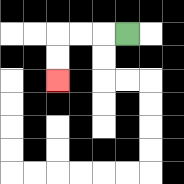{'start': '[5, 1]', 'end': '[2, 3]', 'path_directions': 'L,L,L,D,D', 'path_coordinates': '[[5, 1], [4, 1], [3, 1], [2, 1], [2, 2], [2, 3]]'}